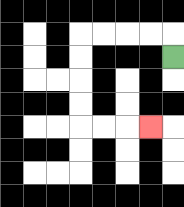{'start': '[7, 2]', 'end': '[6, 5]', 'path_directions': 'U,L,L,L,L,D,D,D,D,R,R,R', 'path_coordinates': '[[7, 2], [7, 1], [6, 1], [5, 1], [4, 1], [3, 1], [3, 2], [3, 3], [3, 4], [3, 5], [4, 5], [5, 5], [6, 5]]'}